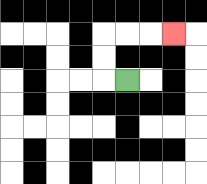{'start': '[5, 3]', 'end': '[7, 1]', 'path_directions': 'L,U,U,R,R,R', 'path_coordinates': '[[5, 3], [4, 3], [4, 2], [4, 1], [5, 1], [6, 1], [7, 1]]'}